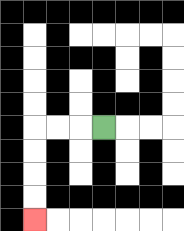{'start': '[4, 5]', 'end': '[1, 9]', 'path_directions': 'L,L,L,D,D,D,D', 'path_coordinates': '[[4, 5], [3, 5], [2, 5], [1, 5], [1, 6], [1, 7], [1, 8], [1, 9]]'}